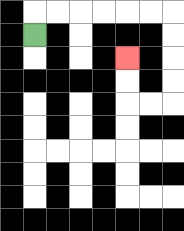{'start': '[1, 1]', 'end': '[5, 2]', 'path_directions': 'U,R,R,R,R,R,R,D,D,D,D,L,L,U,U', 'path_coordinates': '[[1, 1], [1, 0], [2, 0], [3, 0], [4, 0], [5, 0], [6, 0], [7, 0], [7, 1], [7, 2], [7, 3], [7, 4], [6, 4], [5, 4], [5, 3], [5, 2]]'}